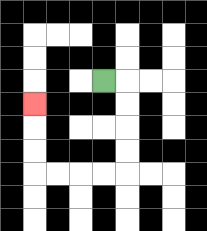{'start': '[4, 3]', 'end': '[1, 4]', 'path_directions': 'R,D,D,D,D,L,L,L,L,U,U,U', 'path_coordinates': '[[4, 3], [5, 3], [5, 4], [5, 5], [5, 6], [5, 7], [4, 7], [3, 7], [2, 7], [1, 7], [1, 6], [1, 5], [1, 4]]'}